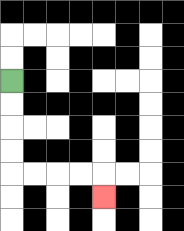{'start': '[0, 3]', 'end': '[4, 8]', 'path_directions': 'D,D,D,D,R,R,R,R,D', 'path_coordinates': '[[0, 3], [0, 4], [0, 5], [0, 6], [0, 7], [1, 7], [2, 7], [3, 7], [4, 7], [4, 8]]'}